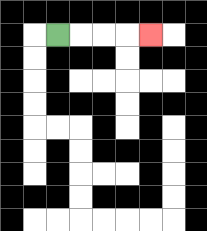{'start': '[2, 1]', 'end': '[6, 1]', 'path_directions': 'R,R,R,R', 'path_coordinates': '[[2, 1], [3, 1], [4, 1], [5, 1], [6, 1]]'}